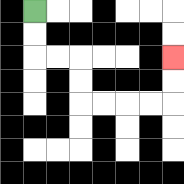{'start': '[1, 0]', 'end': '[7, 2]', 'path_directions': 'D,D,R,R,D,D,R,R,R,R,U,U', 'path_coordinates': '[[1, 0], [1, 1], [1, 2], [2, 2], [3, 2], [3, 3], [3, 4], [4, 4], [5, 4], [6, 4], [7, 4], [7, 3], [7, 2]]'}